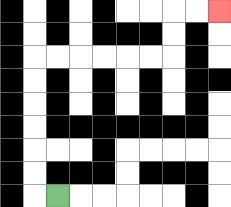{'start': '[2, 8]', 'end': '[9, 0]', 'path_directions': 'L,U,U,U,U,U,U,R,R,R,R,R,R,U,U,R,R', 'path_coordinates': '[[2, 8], [1, 8], [1, 7], [1, 6], [1, 5], [1, 4], [1, 3], [1, 2], [2, 2], [3, 2], [4, 2], [5, 2], [6, 2], [7, 2], [7, 1], [7, 0], [8, 0], [9, 0]]'}